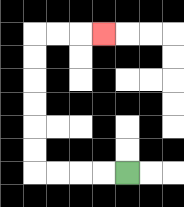{'start': '[5, 7]', 'end': '[4, 1]', 'path_directions': 'L,L,L,L,U,U,U,U,U,U,R,R,R', 'path_coordinates': '[[5, 7], [4, 7], [3, 7], [2, 7], [1, 7], [1, 6], [1, 5], [1, 4], [1, 3], [1, 2], [1, 1], [2, 1], [3, 1], [4, 1]]'}